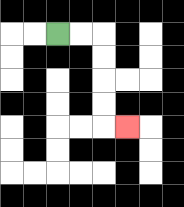{'start': '[2, 1]', 'end': '[5, 5]', 'path_directions': 'R,R,D,D,D,D,R', 'path_coordinates': '[[2, 1], [3, 1], [4, 1], [4, 2], [4, 3], [4, 4], [4, 5], [5, 5]]'}